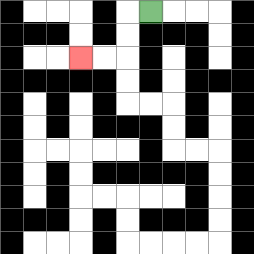{'start': '[6, 0]', 'end': '[3, 2]', 'path_directions': 'L,D,D,L,L', 'path_coordinates': '[[6, 0], [5, 0], [5, 1], [5, 2], [4, 2], [3, 2]]'}